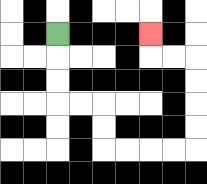{'start': '[2, 1]', 'end': '[6, 1]', 'path_directions': 'D,D,D,R,R,D,D,R,R,R,R,U,U,U,U,L,L,U', 'path_coordinates': '[[2, 1], [2, 2], [2, 3], [2, 4], [3, 4], [4, 4], [4, 5], [4, 6], [5, 6], [6, 6], [7, 6], [8, 6], [8, 5], [8, 4], [8, 3], [8, 2], [7, 2], [6, 2], [6, 1]]'}